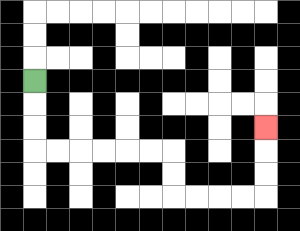{'start': '[1, 3]', 'end': '[11, 5]', 'path_directions': 'D,D,D,R,R,R,R,R,R,D,D,R,R,R,R,U,U,U', 'path_coordinates': '[[1, 3], [1, 4], [1, 5], [1, 6], [2, 6], [3, 6], [4, 6], [5, 6], [6, 6], [7, 6], [7, 7], [7, 8], [8, 8], [9, 8], [10, 8], [11, 8], [11, 7], [11, 6], [11, 5]]'}